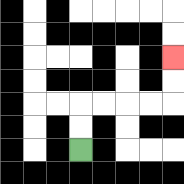{'start': '[3, 6]', 'end': '[7, 2]', 'path_directions': 'U,U,R,R,R,R,U,U', 'path_coordinates': '[[3, 6], [3, 5], [3, 4], [4, 4], [5, 4], [6, 4], [7, 4], [7, 3], [7, 2]]'}